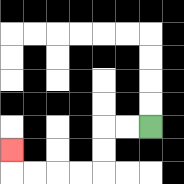{'start': '[6, 5]', 'end': '[0, 6]', 'path_directions': 'L,L,D,D,L,L,L,L,U', 'path_coordinates': '[[6, 5], [5, 5], [4, 5], [4, 6], [4, 7], [3, 7], [2, 7], [1, 7], [0, 7], [0, 6]]'}